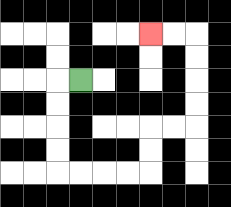{'start': '[3, 3]', 'end': '[6, 1]', 'path_directions': 'L,D,D,D,D,R,R,R,R,U,U,R,R,U,U,U,U,L,L', 'path_coordinates': '[[3, 3], [2, 3], [2, 4], [2, 5], [2, 6], [2, 7], [3, 7], [4, 7], [5, 7], [6, 7], [6, 6], [6, 5], [7, 5], [8, 5], [8, 4], [8, 3], [8, 2], [8, 1], [7, 1], [6, 1]]'}